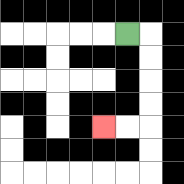{'start': '[5, 1]', 'end': '[4, 5]', 'path_directions': 'R,D,D,D,D,L,L', 'path_coordinates': '[[5, 1], [6, 1], [6, 2], [6, 3], [6, 4], [6, 5], [5, 5], [4, 5]]'}